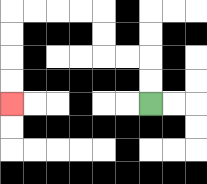{'start': '[6, 4]', 'end': '[0, 4]', 'path_directions': 'U,U,L,L,U,U,L,L,L,L,D,D,D,D', 'path_coordinates': '[[6, 4], [6, 3], [6, 2], [5, 2], [4, 2], [4, 1], [4, 0], [3, 0], [2, 0], [1, 0], [0, 0], [0, 1], [0, 2], [0, 3], [0, 4]]'}